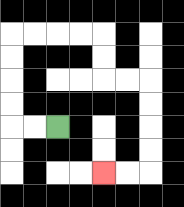{'start': '[2, 5]', 'end': '[4, 7]', 'path_directions': 'L,L,U,U,U,U,R,R,R,R,D,D,R,R,D,D,D,D,L,L', 'path_coordinates': '[[2, 5], [1, 5], [0, 5], [0, 4], [0, 3], [0, 2], [0, 1], [1, 1], [2, 1], [3, 1], [4, 1], [4, 2], [4, 3], [5, 3], [6, 3], [6, 4], [6, 5], [6, 6], [6, 7], [5, 7], [4, 7]]'}